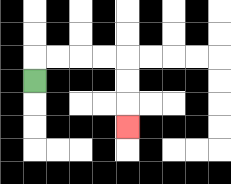{'start': '[1, 3]', 'end': '[5, 5]', 'path_directions': 'U,R,R,R,R,D,D,D', 'path_coordinates': '[[1, 3], [1, 2], [2, 2], [3, 2], [4, 2], [5, 2], [5, 3], [5, 4], [5, 5]]'}